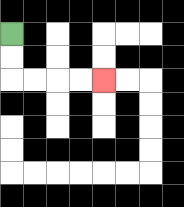{'start': '[0, 1]', 'end': '[4, 3]', 'path_directions': 'D,D,R,R,R,R', 'path_coordinates': '[[0, 1], [0, 2], [0, 3], [1, 3], [2, 3], [3, 3], [4, 3]]'}